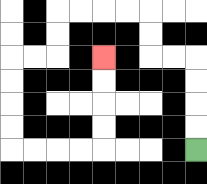{'start': '[8, 6]', 'end': '[4, 2]', 'path_directions': 'U,U,U,U,L,L,U,U,L,L,L,L,D,D,L,L,D,D,D,D,R,R,R,R,U,U,U,U', 'path_coordinates': '[[8, 6], [8, 5], [8, 4], [8, 3], [8, 2], [7, 2], [6, 2], [6, 1], [6, 0], [5, 0], [4, 0], [3, 0], [2, 0], [2, 1], [2, 2], [1, 2], [0, 2], [0, 3], [0, 4], [0, 5], [0, 6], [1, 6], [2, 6], [3, 6], [4, 6], [4, 5], [4, 4], [4, 3], [4, 2]]'}